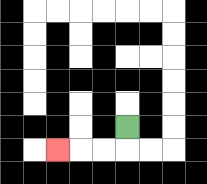{'start': '[5, 5]', 'end': '[2, 6]', 'path_directions': 'D,L,L,L', 'path_coordinates': '[[5, 5], [5, 6], [4, 6], [3, 6], [2, 6]]'}